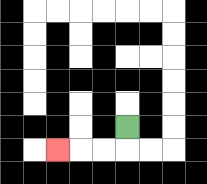{'start': '[5, 5]', 'end': '[2, 6]', 'path_directions': 'D,L,L,L', 'path_coordinates': '[[5, 5], [5, 6], [4, 6], [3, 6], [2, 6]]'}